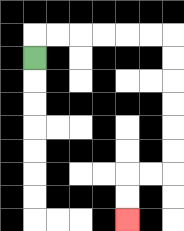{'start': '[1, 2]', 'end': '[5, 9]', 'path_directions': 'U,R,R,R,R,R,R,D,D,D,D,D,D,L,L,D,D', 'path_coordinates': '[[1, 2], [1, 1], [2, 1], [3, 1], [4, 1], [5, 1], [6, 1], [7, 1], [7, 2], [7, 3], [7, 4], [7, 5], [7, 6], [7, 7], [6, 7], [5, 7], [5, 8], [5, 9]]'}